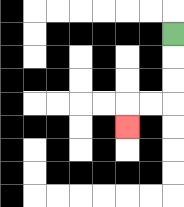{'start': '[7, 1]', 'end': '[5, 5]', 'path_directions': 'D,D,D,L,L,D', 'path_coordinates': '[[7, 1], [7, 2], [7, 3], [7, 4], [6, 4], [5, 4], [5, 5]]'}